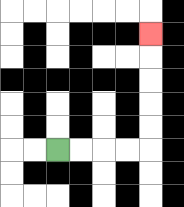{'start': '[2, 6]', 'end': '[6, 1]', 'path_directions': 'R,R,R,R,U,U,U,U,U', 'path_coordinates': '[[2, 6], [3, 6], [4, 6], [5, 6], [6, 6], [6, 5], [6, 4], [6, 3], [6, 2], [6, 1]]'}